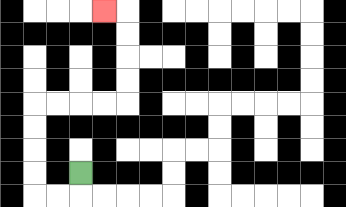{'start': '[3, 7]', 'end': '[4, 0]', 'path_directions': 'D,L,L,U,U,U,U,R,R,R,R,U,U,U,U,L', 'path_coordinates': '[[3, 7], [3, 8], [2, 8], [1, 8], [1, 7], [1, 6], [1, 5], [1, 4], [2, 4], [3, 4], [4, 4], [5, 4], [5, 3], [5, 2], [5, 1], [5, 0], [4, 0]]'}